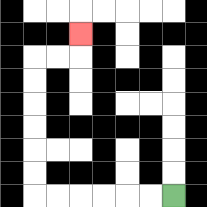{'start': '[7, 8]', 'end': '[3, 1]', 'path_directions': 'L,L,L,L,L,L,U,U,U,U,U,U,R,R,U', 'path_coordinates': '[[7, 8], [6, 8], [5, 8], [4, 8], [3, 8], [2, 8], [1, 8], [1, 7], [1, 6], [1, 5], [1, 4], [1, 3], [1, 2], [2, 2], [3, 2], [3, 1]]'}